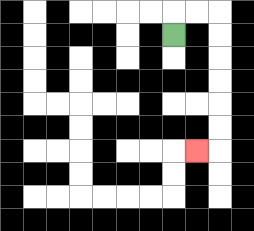{'start': '[7, 1]', 'end': '[8, 6]', 'path_directions': 'U,R,R,D,D,D,D,D,D,L', 'path_coordinates': '[[7, 1], [7, 0], [8, 0], [9, 0], [9, 1], [9, 2], [9, 3], [9, 4], [9, 5], [9, 6], [8, 6]]'}